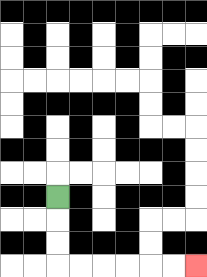{'start': '[2, 8]', 'end': '[8, 11]', 'path_directions': 'D,D,D,R,R,R,R,R,R', 'path_coordinates': '[[2, 8], [2, 9], [2, 10], [2, 11], [3, 11], [4, 11], [5, 11], [6, 11], [7, 11], [8, 11]]'}